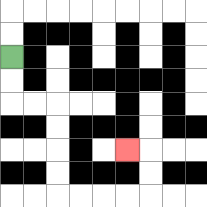{'start': '[0, 2]', 'end': '[5, 6]', 'path_directions': 'D,D,R,R,D,D,D,D,R,R,R,R,U,U,L', 'path_coordinates': '[[0, 2], [0, 3], [0, 4], [1, 4], [2, 4], [2, 5], [2, 6], [2, 7], [2, 8], [3, 8], [4, 8], [5, 8], [6, 8], [6, 7], [6, 6], [5, 6]]'}